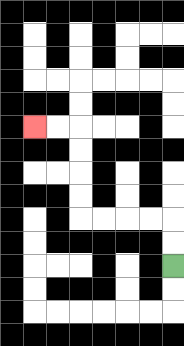{'start': '[7, 11]', 'end': '[1, 5]', 'path_directions': 'U,U,L,L,L,L,U,U,U,U,L,L', 'path_coordinates': '[[7, 11], [7, 10], [7, 9], [6, 9], [5, 9], [4, 9], [3, 9], [3, 8], [3, 7], [3, 6], [3, 5], [2, 5], [1, 5]]'}